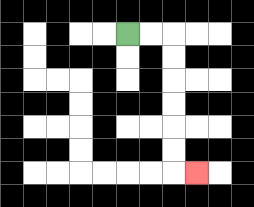{'start': '[5, 1]', 'end': '[8, 7]', 'path_directions': 'R,R,D,D,D,D,D,D,R', 'path_coordinates': '[[5, 1], [6, 1], [7, 1], [7, 2], [7, 3], [7, 4], [7, 5], [7, 6], [7, 7], [8, 7]]'}